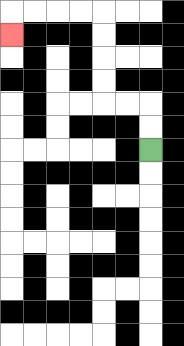{'start': '[6, 6]', 'end': '[0, 1]', 'path_directions': 'U,U,L,L,U,U,U,U,L,L,L,L,D', 'path_coordinates': '[[6, 6], [6, 5], [6, 4], [5, 4], [4, 4], [4, 3], [4, 2], [4, 1], [4, 0], [3, 0], [2, 0], [1, 0], [0, 0], [0, 1]]'}